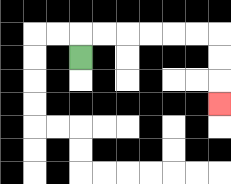{'start': '[3, 2]', 'end': '[9, 4]', 'path_directions': 'U,R,R,R,R,R,R,D,D,D', 'path_coordinates': '[[3, 2], [3, 1], [4, 1], [5, 1], [6, 1], [7, 1], [8, 1], [9, 1], [9, 2], [9, 3], [9, 4]]'}